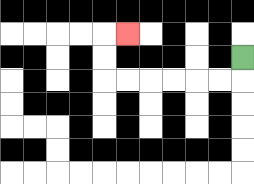{'start': '[10, 2]', 'end': '[5, 1]', 'path_directions': 'D,L,L,L,L,L,L,U,U,R', 'path_coordinates': '[[10, 2], [10, 3], [9, 3], [8, 3], [7, 3], [6, 3], [5, 3], [4, 3], [4, 2], [4, 1], [5, 1]]'}